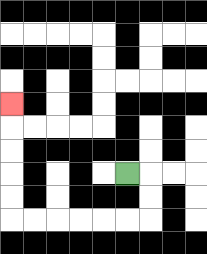{'start': '[5, 7]', 'end': '[0, 4]', 'path_directions': 'R,D,D,L,L,L,L,L,L,U,U,U,U,U', 'path_coordinates': '[[5, 7], [6, 7], [6, 8], [6, 9], [5, 9], [4, 9], [3, 9], [2, 9], [1, 9], [0, 9], [0, 8], [0, 7], [0, 6], [0, 5], [0, 4]]'}